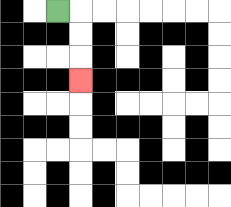{'start': '[2, 0]', 'end': '[3, 3]', 'path_directions': 'R,D,D,D', 'path_coordinates': '[[2, 0], [3, 0], [3, 1], [3, 2], [3, 3]]'}